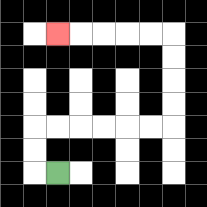{'start': '[2, 7]', 'end': '[2, 1]', 'path_directions': 'L,U,U,R,R,R,R,R,R,U,U,U,U,L,L,L,L,L', 'path_coordinates': '[[2, 7], [1, 7], [1, 6], [1, 5], [2, 5], [3, 5], [4, 5], [5, 5], [6, 5], [7, 5], [7, 4], [7, 3], [7, 2], [7, 1], [6, 1], [5, 1], [4, 1], [3, 1], [2, 1]]'}